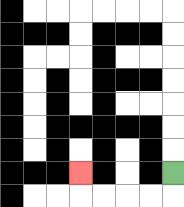{'start': '[7, 7]', 'end': '[3, 7]', 'path_directions': 'D,L,L,L,L,U', 'path_coordinates': '[[7, 7], [7, 8], [6, 8], [5, 8], [4, 8], [3, 8], [3, 7]]'}